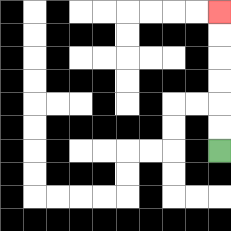{'start': '[9, 6]', 'end': '[9, 0]', 'path_directions': 'U,U,U,U,U,U', 'path_coordinates': '[[9, 6], [9, 5], [9, 4], [9, 3], [9, 2], [9, 1], [9, 0]]'}